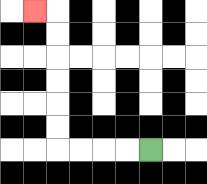{'start': '[6, 6]', 'end': '[1, 0]', 'path_directions': 'L,L,L,L,U,U,U,U,U,U,L', 'path_coordinates': '[[6, 6], [5, 6], [4, 6], [3, 6], [2, 6], [2, 5], [2, 4], [2, 3], [2, 2], [2, 1], [2, 0], [1, 0]]'}